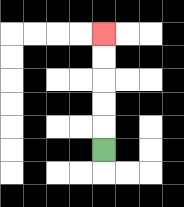{'start': '[4, 6]', 'end': '[4, 1]', 'path_directions': 'U,U,U,U,U', 'path_coordinates': '[[4, 6], [4, 5], [4, 4], [4, 3], [4, 2], [4, 1]]'}